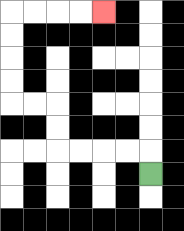{'start': '[6, 7]', 'end': '[4, 0]', 'path_directions': 'U,L,L,L,L,U,U,L,L,U,U,U,U,R,R,R,R', 'path_coordinates': '[[6, 7], [6, 6], [5, 6], [4, 6], [3, 6], [2, 6], [2, 5], [2, 4], [1, 4], [0, 4], [0, 3], [0, 2], [0, 1], [0, 0], [1, 0], [2, 0], [3, 0], [4, 0]]'}